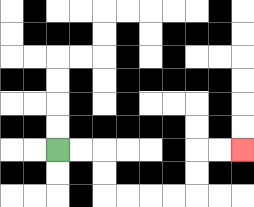{'start': '[2, 6]', 'end': '[10, 6]', 'path_directions': 'R,R,D,D,R,R,R,R,U,U,R,R', 'path_coordinates': '[[2, 6], [3, 6], [4, 6], [4, 7], [4, 8], [5, 8], [6, 8], [7, 8], [8, 8], [8, 7], [8, 6], [9, 6], [10, 6]]'}